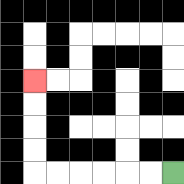{'start': '[7, 7]', 'end': '[1, 3]', 'path_directions': 'L,L,L,L,L,L,U,U,U,U', 'path_coordinates': '[[7, 7], [6, 7], [5, 7], [4, 7], [3, 7], [2, 7], [1, 7], [1, 6], [1, 5], [1, 4], [1, 3]]'}